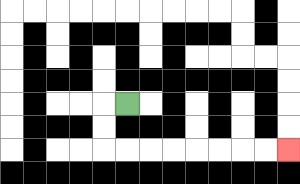{'start': '[5, 4]', 'end': '[12, 6]', 'path_directions': 'L,D,D,R,R,R,R,R,R,R,R', 'path_coordinates': '[[5, 4], [4, 4], [4, 5], [4, 6], [5, 6], [6, 6], [7, 6], [8, 6], [9, 6], [10, 6], [11, 6], [12, 6]]'}